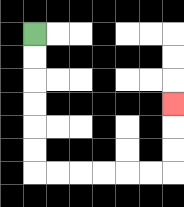{'start': '[1, 1]', 'end': '[7, 4]', 'path_directions': 'D,D,D,D,D,D,R,R,R,R,R,R,U,U,U', 'path_coordinates': '[[1, 1], [1, 2], [1, 3], [1, 4], [1, 5], [1, 6], [1, 7], [2, 7], [3, 7], [4, 7], [5, 7], [6, 7], [7, 7], [7, 6], [7, 5], [7, 4]]'}